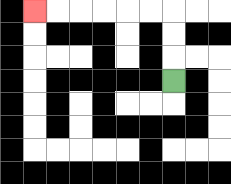{'start': '[7, 3]', 'end': '[1, 0]', 'path_directions': 'U,U,U,L,L,L,L,L,L', 'path_coordinates': '[[7, 3], [7, 2], [7, 1], [7, 0], [6, 0], [5, 0], [4, 0], [3, 0], [2, 0], [1, 0]]'}